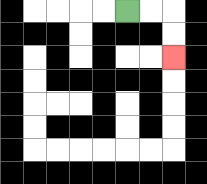{'start': '[5, 0]', 'end': '[7, 2]', 'path_directions': 'R,R,D,D', 'path_coordinates': '[[5, 0], [6, 0], [7, 0], [7, 1], [7, 2]]'}